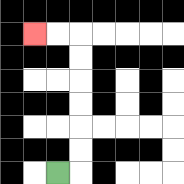{'start': '[2, 7]', 'end': '[1, 1]', 'path_directions': 'R,U,U,U,U,U,U,L,L', 'path_coordinates': '[[2, 7], [3, 7], [3, 6], [3, 5], [3, 4], [3, 3], [3, 2], [3, 1], [2, 1], [1, 1]]'}